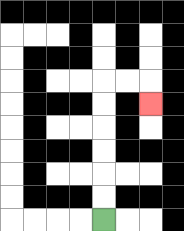{'start': '[4, 9]', 'end': '[6, 4]', 'path_directions': 'U,U,U,U,U,U,R,R,D', 'path_coordinates': '[[4, 9], [4, 8], [4, 7], [4, 6], [4, 5], [4, 4], [4, 3], [5, 3], [6, 3], [6, 4]]'}